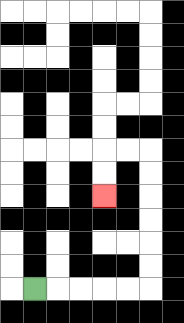{'start': '[1, 12]', 'end': '[4, 8]', 'path_directions': 'R,R,R,R,R,U,U,U,U,U,U,L,L,D,D', 'path_coordinates': '[[1, 12], [2, 12], [3, 12], [4, 12], [5, 12], [6, 12], [6, 11], [6, 10], [6, 9], [6, 8], [6, 7], [6, 6], [5, 6], [4, 6], [4, 7], [4, 8]]'}